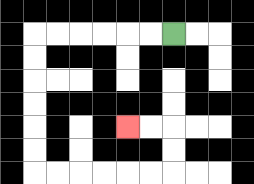{'start': '[7, 1]', 'end': '[5, 5]', 'path_directions': 'L,L,L,L,L,L,D,D,D,D,D,D,R,R,R,R,R,R,U,U,L,L', 'path_coordinates': '[[7, 1], [6, 1], [5, 1], [4, 1], [3, 1], [2, 1], [1, 1], [1, 2], [1, 3], [1, 4], [1, 5], [1, 6], [1, 7], [2, 7], [3, 7], [4, 7], [5, 7], [6, 7], [7, 7], [7, 6], [7, 5], [6, 5], [5, 5]]'}